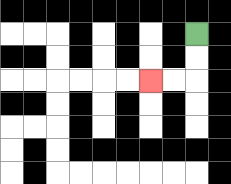{'start': '[8, 1]', 'end': '[6, 3]', 'path_directions': 'D,D,L,L', 'path_coordinates': '[[8, 1], [8, 2], [8, 3], [7, 3], [6, 3]]'}